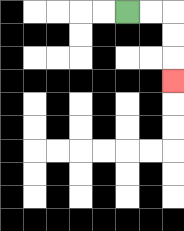{'start': '[5, 0]', 'end': '[7, 3]', 'path_directions': 'R,R,D,D,D', 'path_coordinates': '[[5, 0], [6, 0], [7, 0], [7, 1], [7, 2], [7, 3]]'}